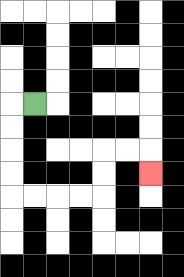{'start': '[1, 4]', 'end': '[6, 7]', 'path_directions': 'L,D,D,D,D,R,R,R,R,U,U,R,R,D', 'path_coordinates': '[[1, 4], [0, 4], [0, 5], [0, 6], [0, 7], [0, 8], [1, 8], [2, 8], [3, 8], [4, 8], [4, 7], [4, 6], [5, 6], [6, 6], [6, 7]]'}